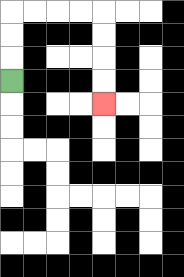{'start': '[0, 3]', 'end': '[4, 4]', 'path_directions': 'U,U,U,R,R,R,R,D,D,D,D', 'path_coordinates': '[[0, 3], [0, 2], [0, 1], [0, 0], [1, 0], [2, 0], [3, 0], [4, 0], [4, 1], [4, 2], [4, 3], [4, 4]]'}